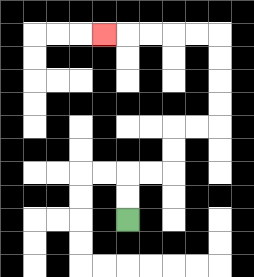{'start': '[5, 9]', 'end': '[4, 1]', 'path_directions': 'U,U,R,R,U,U,R,R,U,U,U,U,L,L,L,L,L', 'path_coordinates': '[[5, 9], [5, 8], [5, 7], [6, 7], [7, 7], [7, 6], [7, 5], [8, 5], [9, 5], [9, 4], [9, 3], [9, 2], [9, 1], [8, 1], [7, 1], [6, 1], [5, 1], [4, 1]]'}